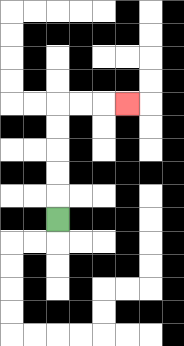{'start': '[2, 9]', 'end': '[5, 4]', 'path_directions': 'U,U,U,U,U,R,R,R', 'path_coordinates': '[[2, 9], [2, 8], [2, 7], [2, 6], [2, 5], [2, 4], [3, 4], [4, 4], [5, 4]]'}